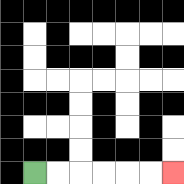{'start': '[1, 7]', 'end': '[7, 7]', 'path_directions': 'R,R,R,R,R,R', 'path_coordinates': '[[1, 7], [2, 7], [3, 7], [4, 7], [5, 7], [6, 7], [7, 7]]'}